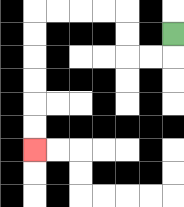{'start': '[7, 1]', 'end': '[1, 6]', 'path_directions': 'D,L,L,U,U,L,L,L,L,D,D,D,D,D,D', 'path_coordinates': '[[7, 1], [7, 2], [6, 2], [5, 2], [5, 1], [5, 0], [4, 0], [3, 0], [2, 0], [1, 0], [1, 1], [1, 2], [1, 3], [1, 4], [1, 5], [1, 6]]'}